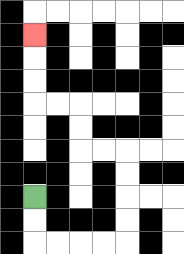{'start': '[1, 8]', 'end': '[1, 1]', 'path_directions': 'D,D,R,R,R,R,U,U,U,U,L,L,U,U,L,L,U,U,U', 'path_coordinates': '[[1, 8], [1, 9], [1, 10], [2, 10], [3, 10], [4, 10], [5, 10], [5, 9], [5, 8], [5, 7], [5, 6], [4, 6], [3, 6], [3, 5], [3, 4], [2, 4], [1, 4], [1, 3], [1, 2], [1, 1]]'}